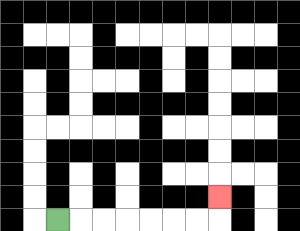{'start': '[2, 9]', 'end': '[9, 8]', 'path_directions': 'R,R,R,R,R,R,R,U', 'path_coordinates': '[[2, 9], [3, 9], [4, 9], [5, 9], [6, 9], [7, 9], [8, 9], [9, 9], [9, 8]]'}